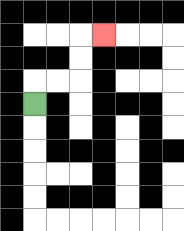{'start': '[1, 4]', 'end': '[4, 1]', 'path_directions': 'U,R,R,U,U,R', 'path_coordinates': '[[1, 4], [1, 3], [2, 3], [3, 3], [3, 2], [3, 1], [4, 1]]'}